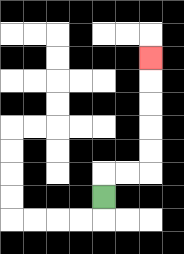{'start': '[4, 8]', 'end': '[6, 2]', 'path_directions': 'U,R,R,U,U,U,U,U', 'path_coordinates': '[[4, 8], [4, 7], [5, 7], [6, 7], [6, 6], [6, 5], [6, 4], [6, 3], [6, 2]]'}